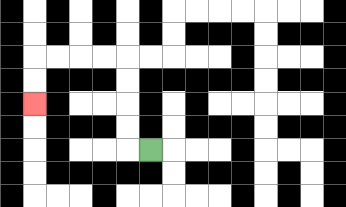{'start': '[6, 6]', 'end': '[1, 4]', 'path_directions': 'L,U,U,U,U,L,L,L,L,D,D', 'path_coordinates': '[[6, 6], [5, 6], [5, 5], [5, 4], [5, 3], [5, 2], [4, 2], [3, 2], [2, 2], [1, 2], [1, 3], [1, 4]]'}